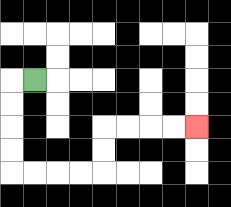{'start': '[1, 3]', 'end': '[8, 5]', 'path_directions': 'L,D,D,D,D,R,R,R,R,U,U,R,R,R,R', 'path_coordinates': '[[1, 3], [0, 3], [0, 4], [0, 5], [0, 6], [0, 7], [1, 7], [2, 7], [3, 7], [4, 7], [4, 6], [4, 5], [5, 5], [6, 5], [7, 5], [8, 5]]'}